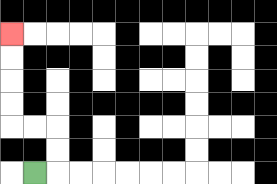{'start': '[1, 7]', 'end': '[0, 1]', 'path_directions': 'R,U,U,L,L,U,U,U,U', 'path_coordinates': '[[1, 7], [2, 7], [2, 6], [2, 5], [1, 5], [0, 5], [0, 4], [0, 3], [0, 2], [0, 1]]'}